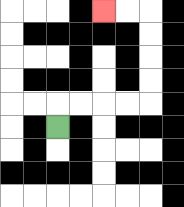{'start': '[2, 5]', 'end': '[4, 0]', 'path_directions': 'U,R,R,R,R,U,U,U,U,L,L', 'path_coordinates': '[[2, 5], [2, 4], [3, 4], [4, 4], [5, 4], [6, 4], [6, 3], [6, 2], [6, 1], [6, 0], [5, 0], [4, 0]]'}